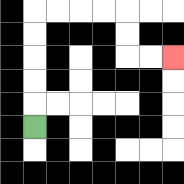{'start': '[1, 5]', 'end': '[7, 2]', 'path_directions': 'U,U,U,U,U,R,R,R,R,D,D,R,R', 'path_coordinates': '[[1, 5], [1, 4], [1, 3], [1, 2], [1, 1], [1, 0], [2, 0], [3, 0], [4, 0], [5, 0], [5, 1], [5, 2], [6, 2], [7, 2]]'}